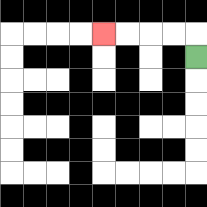{'start': '[8, 2]', 'end': '[4, 1]', 'path_directions': 'U,L,L,L,L', 'path_coordinates': '[[8, 2], [8, 1], [7, 1], [6, 1], [5, 1], [4, 1]]'}